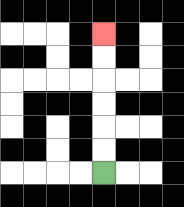{'start': '[4, 7]', 'end': '[4, 1]', 'path_directions': 'U,U,U,U,U,U', 'path_coordinates': '[[4, 7], [4, 6], [4, 5], [4, 4], [4, 3], [4, 2], [4, 1]]'}